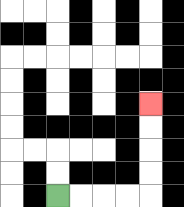{'start': '[2, 8]', 'end': '[6, 4]', 'path_directions': 'R,R,R,R,U,U,U,U', 'path_coordinates': '[[2, 8], [3, 8], [4, 8], [5, 8], [6, 8], [6, 7], [6, 6], [6, 5], [6, 4]]'}